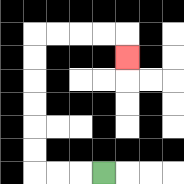{'start': '[4, 7]', 'end': '[5, 2]', 'path_directions': 'L,L,L,U,U,U,U,U,U,R,R,R,R,D', 'path_coordinates': '[[4, 7], [3, 7], [2, 7], [1, 7], [1, 6], [1, 5], [1, 4], [1, 3], [1, 2], [1, 1], [2, 1], [3, 1], [4, 1], [5, 1], [5, 2]]'}